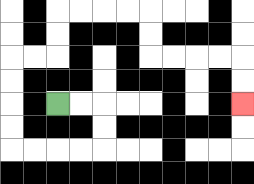{'start': '[2, 4]', 'end': '[10, 4]', 'path_directions': 'R,R,D,D,L,L,L,L,U,U,U,U,R,R,U,U,R,R,R,R,D,D,R,R,R,R,D,D', 'path_coordinates': '[[2, 4], [3, 4], [4, 4], [4, 5], [4, 6], [3, 6], [2, 6], [1, 6], [0, 6], [0, 5], [0, 4], [0, 3], [0, 2], [1, 2], [2, 2], [2, 1], [2, 0], [3, 0], [4, 0], [5, 0], [6, 0], [6, 1], [6, 2], [7, 2], [8, 2], [9, 2], [10, 2], [10, 3], [10, 4]]'}